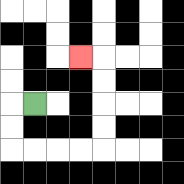{'start': '[1, 4]', 'end': '[3, 2]', 'path_directions': 'L,D,D,R,R,R,R,U,U,U,U,L', 'path_coordinates': '[[1, 4], [0, 4], [0, 5], [0, 6], [1, 6], [2, 6], [3, 6], [4, 6], [4, 5], [4, 4], [4, 3], [4, 2], [3, 2]]'}